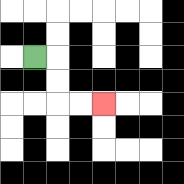{'start': '[1, 2]', 'end': '[4, 4]', 'path_directions': 'R,D,D,R,R', 'path_coordinates': '[[1, 2], [2, 2], [2, 3], [2, 4], [3, 4], [4, 4]]'}